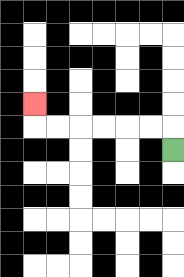{'start': '[7, 6]', 'end': '[1, 4]', 'path_directions': 'U,L,L,L,L,L,L,U', 'path_coordinates': '[[7, 6], [7, 5], [6, 5], [5, 5], [4, 5], [3, 5], [2, 5], [1, 5], [1, 4]]'}